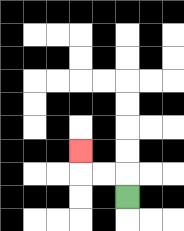{'start': '[5, 8]', 'end': '[3, 6]', 'path_directions': 'U,L,L,U', 'path_coordinates': '[[5, 8], [5, 7], [4, 7], [3, 7], [3, 6]]'}